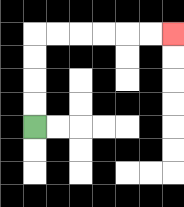{'start': '[1, 5]', 'end': '[7, 1]', 'path_directions': 'U,U,U,U,R,R,R,R,R,R', 'path_coordinates': '[[1, 5], [1, 4], [1, 3], [1, 2], [1, 1], [2, 1], [3, 1], [4, 1], [5, 1], [6, 1], [7, 1]]'}